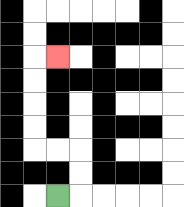{'start': '[2, 8]', 'end': '[2, 2]', 'path_directions': 'R,U,U,L,L,U,U,U,U,R', 'path_coordinates': '[[2, 8], [3, 8], [3, 7], [3, 6], [2, 6], [1, 6], [1, 5], [1, 4], [1, 3], [1, 2], [2, 2]]'}